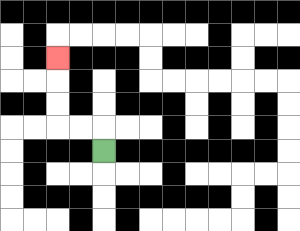{'start': '[4, 6]', 'end': '[2, 2]', 'path_directions': 'U,L,L,U,U,U', 'path_coordinates': '[[4, 6], [4, 5], [3, 5], [2, 5], [2, 4], [2, 3], [2, 2]]'}